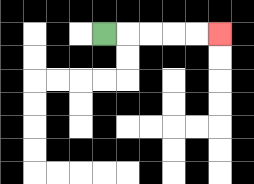{'start': '[4, 1]', 'end': '[9, 1]', 'path_directions': 'R,R,R,R,R', 'path_coordinates': '[[4, 1], [5, 1], [6, 1], [7, 1], [8, 1], [9, 1]]'}